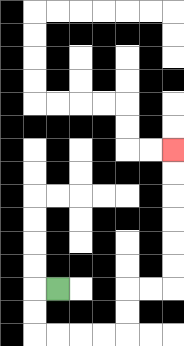{'start': '[2, 12]', 'end': '[7, 6]', 'path_directions': 'L,D,D,R,R,R,R,U,U,R,R,U,U,U,U,U,U', 'path_coordinates': '[[2, 12], [1, 12], [1, 13], [1, 14], [2, 14], [3, 14], [4, 14], [5, 14], [5, 13], [5, 12], [6, 12], [7, 12], [7, 11], [7, 10], [7, 9], [7, 8], [7, 7], [7, 6]]'}